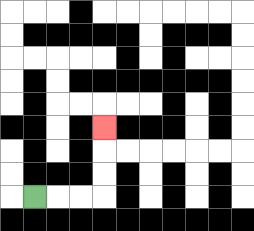{'start': '[1, 8]', 'end': '[4, 5]', 'path_directions': 'R,R,R,U,U,U', 'path_coordinates': '[[1, 8], [2, 8], [3, 8], [4, 8], [4, 7], [4, 6], [4, 5]]'}